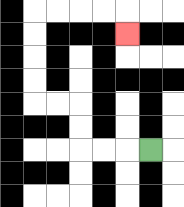{'start': '[6, 6]', 'end': '[5, 1]', 'path_directions': 'L,L,L,U,U,L,L,U,U,U,U,R,R,R,R,D', 'path_coordinates': '[[6, 6], [5, 6], [4, 6], [3, 6], [3, 5], [3, 4], [2, 4], [1, 4], [1, 3], [1, 2], [1, 1], [1, 0], [2, 0], [3, 0], [4, 0], [5, 0], [5, 1]]'}